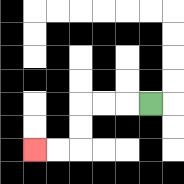{'start': '[6, 4]', 'end': '[1, 6]', 'path_directions': 'L,L,L,D,D,L,L', 'path_coordinates': '[[6, 4], [5, 4], [4, 4], [3, 4], [3, 5], [3, 6], [2, 6], [1, 6]]'}